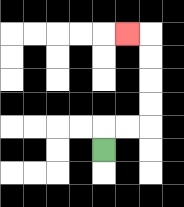{'start': '[4, 6]', 'end': '[5, 1]', 'path_directions': 'U,R,R,U,U,U,U,L', 'path_coordinates': '[[4, 6], [4, 5], [5, 5], [6, 5], [6, 4], [6, 3], [6, 2], [6, 1], [5, 1]]'}